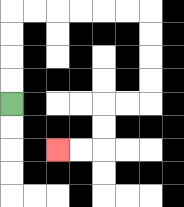{'start': '[0, 4]', 'end': '[2, 6]', 'path_directions': 'U,U,U,U,R,R,R,R,R,R,D,D,D,D,L,L,D,D,L,L', 'path_coordinates': '[[0, 4], [0, 3], [0, 2], [0, 1], [0, 0], [1, 0], [2, 0], [3, 0], [4, 0], [5, 0], [6, 0], [6, 1], [6, 2], [6, 3], [6, 4], [5, 4], [4, 4], [4, 5], [4, 6], [3, 6], [2, 6]]'}